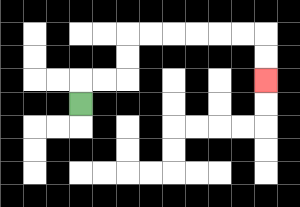{'start': '[3, 4]', 'end': '[11, 3]', 'path_directions': 'U,R,R,U,U,R,R,R,R,R,R,D,D', 'path_coordinates': '[[3, 4], [3, 3], [4, 3], [5, 3], [5, 2], [5, 1], [6, 1], [7, 1], [8, 1], [9, 1], [10, 1], [11, 1], [11, 2], [11, 3]]'}